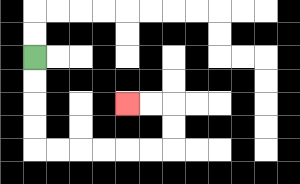{'start': '[1, 2]', 'end': '[5, 4]', 'path_directions': 'D,D,D,D,R,R,R,R,R,R,U,U,L,L', 'path_coordinates': '[[1, 2], [1, 3], [1, 4], [1, 5], [1, 6], [2, 6], [3, 6], [4, 6], [5, 6], [6, 6], [7, 6], [7, 5], [7, 4], [6, 4], [5, 4]]'}